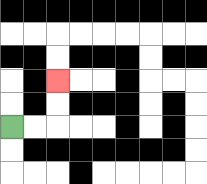{'start': '[0, 5]', 'end': '[2, 3]', 'path_directions': 'R,R,U,U', 'path_coordinates': '[[0, 5], [1, 5], [2, 5], [2, 4], [2, 3]]'}